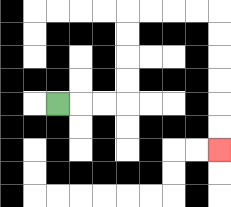{'start': '[2, 4]', 'end': '[9, 6]', 'path_directions': 'R,R,R,U,U,U,U,R,R,R,R,D,D,D,D,D,D', 'path_coordinates': '[[2, 4], [3, 4], [4, 4], [5, 4], [5, 3], [5, 2], [5, 1], [5, 0], [6, 0], [7, 0], [8, 0], [9, 0], [9, 1], [9, 2], [9, 3], [9, 4], [9, 5], [9, 6]]'}